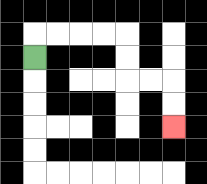{'start': '[1, 2]', 'end': '[7, 5]', 'path_directions': 'U,R,R,R,R,D,D,R,R,D,D', 'path_coordinates': '[[1, 2], [1, 1], [2, 1], [3, 1], [4, 1], [5, 1], [5, 2], [5, 3], [6, 3], [7, 3], [7, 4], [7, 5]]'}